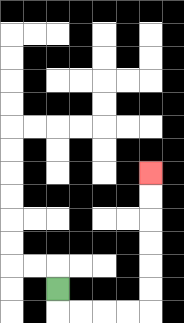{'start': '[2, 12]', 'end': '[6, 7]', 'path_directions': 'D,R,R,R,R,U,U,U,U,U,U', 'path_coordinates': '[[2, 12], [2, 13], [3, 13], [4, 13], [5, 13], [6, 13], [6, 12], [6, 11], [6, 10], [6, 9], [6, 8], [6, 7]]'}